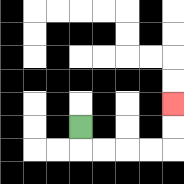{'start': '[3, 5]', 'end': '[7, 4]', 'path_directions': 'D,R,R,R,R,U,U', 'path_coordinates': '[[3, 5], [3, 6], [4, 6], [5, 6], [6, 6], [7, 6], [7, 5], [7, 4]]'}